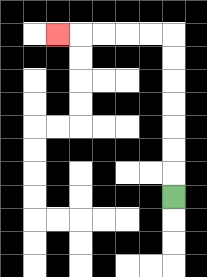{'start': '[7, 8]', 'end': '[2, 1]', 'path_directions': 'U,U,U,U,U,U,U,L,L,L,L,L', 'path_coordinates': '[[7, 8], [7, 7], [7, 6], [7, 5], [7, 4], [7, 3], [7, 2], [7, 1], [6, 1], [5, 1], [4, 1], [3, 1], [2, 1]]'}